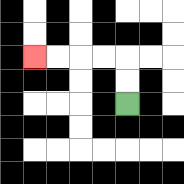{'start': '[5, 4]', 'end': '[1, 2]', 'path_directions': 'U,U,L,L,L,L', 'path_coordinates': '[[5, 4], [5, 3], [5, 2], [4, 2], [3, 2], [2, 2], [1, 2]]'}